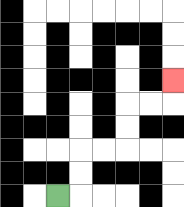{'start': '[2, 8]', 'end': '[7, 3]', 'path_directions': 'R,U,U,R,R,U,U,R,R,U', 'path_coordinates': '[[2, 8], [3, 8], [3, 7], [3, 6], [4, 6], [5, 6], [5, 5], [5, 4], [6, 4], [7, 4], [7, 3]]'}